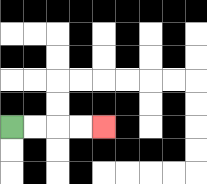{'start': '[0, 5]', 'end': '[4, 5]', 'path_directions': 'R,R,R,R', 'path_coordinates': '[[0, 5], [1, 5], [2, 5], [3, 5], [4, 5]]'}